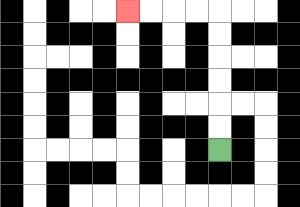{'start': '[9, 6]', 'end': '[5, 0]', 'path_directions': 'U,U,U,U,U,U,L,L,L,L', 'path_coordinates': '[[9, 6], [9, 5], [9, 4], [9, 3], [9, 2], [9, 1], [9, 0], [8, 0], [7, 0], [6, 0], [5, 0]]'}